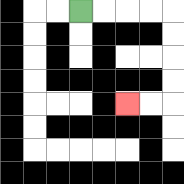{'start': '[3, 0]', 'end': '[5, 4]', 'path_directions': 'R,R,R,R,D,D,D,D,L,L', 'path_coordinates': '[[3, 0], [4, 0], [5, 0], [6, 0], [7, 0], [7, 1], [7, 2], [7, 3], [7, 4], [6, 4], [5, 4]]'}